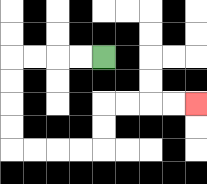{'start': '[4, 2]', 'end': '[8, 4]', 'path_directions': 'L,L,L,L,D,D,D,D,R,R,R,R,U,U,R,R,R,R', 'path_coordinates': '[[4, 2], [3, 2], [2, 2], [1, 2], [0, 2], [0, 3], [0, 4], [0, 5], [0, 6], [1, 6], [2, 6], [3, 6], [4, 6], [4, 5], [4, 4], [5, 4], [6, 4], [7, 4], [8, 4]]'}